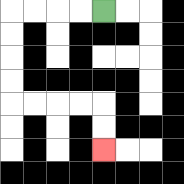{'start': '[4, 0]', 'end': '[4, 6]', 'path_directions': 'L,L,L,L,D,D,D,D,R,R,R,R,D,D', 'path_coordinates': '[[4, 0], [3, 0], [2, 0], [1, 0], [0, 0], [0, 1], [0, 2], [0, 3], [0, 4], [1, 4], [2, 4], [3, 4], [4, 4], [4, 5], [4, 6]]'}